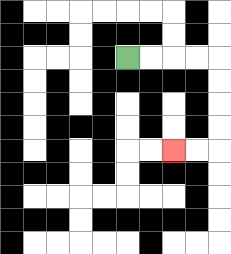{'start': '[5, 2]', 'end': '[7, 6]', 'path_directions': 'R,R,R,R,D,D,D,D,L,L', 'path_coordinates': '[[5, 2], [6, 2], [7, 2], [8, 2], [9, 2], [9, 3], [9, 4], [9, 5], [9, 6], [8, 6], [7, 6]]'}